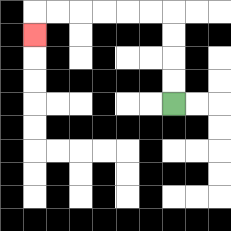{'start': '[7, 4]', 'end': '[1, 1]', 'path_directions': 'U,U,U,U,L,L,L,L,L,L,D', 'path_coordinates': '[[7, 4], [7, 3], [7, 2], [7, 1], [7, 0], [6, 0], [5, 0], [4, 0], [3, 0], [2, 0], [1, 0], [1, 1]]'}